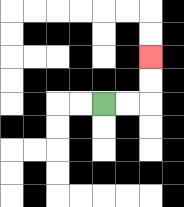{'start': '[4, 4]', 'end': '[6, 2]', 'path_directions': 'R,R,U,U', 'path_coordinates': '[[4, 4], [5, 4], [6, 4], [6, 3], [6, 2]]'}